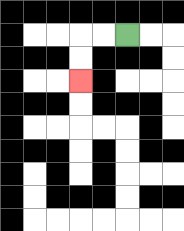{'start': '[5, 1]', 'end': '[3, 3]', 'path_directions': 'L,L,D,D', 'path_coordinates': '[[5, 1], [4, 1], [3, 1], [3, 2], [3, 3]]'}